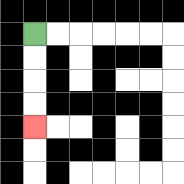{'start': '[1, 1]', 'end': '[1, 5]', 'path_directions': 'D,D,D,D', 'path_coordinates': '[[1, 1], [1, 2], [1, 3], [1, 4], [1, 5]]'}